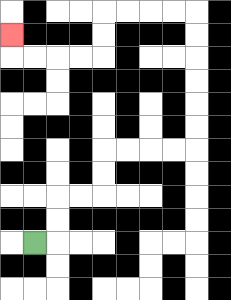{'start': '[1, 10]', 'end': '[0, 1]', 'path_directions': 'R,U,U,R,R,U,U,R,R,R,R,U,U,U,U,U,U,L,L,L,L,D,D,L,L,L,L,U', 'path_coordinates': '[[1, 10], [2, 10], [2, 9], [2, 8], [3, 8], [4, 8], [4, 7], [4, 6], [5, 6], [6, 6], [7, 6], [8, 6], [8, 5], [8, 4], [8, 3], [8, 2], [8, 1], [8, 0], [7, 0], [6, 0], [5, 0], [4, 0], [4, 1], [4, 2], [3, 2], [2, 2], [1, 2], [0, 2], [0, 1]]'}